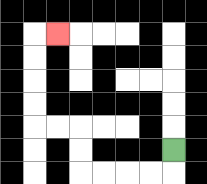{'start': '[7, 6]', 'end': '[2, 1]', 'path_directions': 'D,L,L,L,L,U,U,L,L,U,U,U,U,R', 'path_coordinates': '[[7, 6], [7, 7], [6, 7], [5, 7], [4, 7], [3, 7], [3, 6], [3, 5], [2, 5], [1, 5], [1, 4], [1, 3], [1, 2], [1, 1], [2, 1]]'}